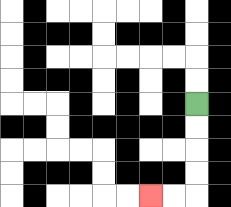{'start': '[8, 4]', 'end': '[6, 8]', 'path_directions': 'D,D,D,D,L,L', 'path_coordinates': '[[8, 4], [8, 5], [8, 6], [8, 7], [8, 8], [7, 8], [6, 8]]'}